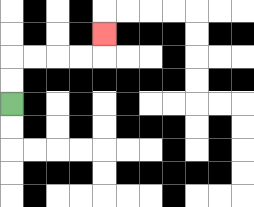{'start': '[0, 4]', 'end': '[4, 1]', 'path_directions': 'U,U,R,R,R,R,U', 'path_coordinates': '[[0, 4], [0, 3], [0, 2], [1, 2], [2, 2], [3, 2], [4, 2], [4, 1]]'}